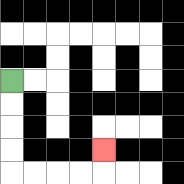{'start': '[0, 3]', 'end': '[4, 6]', 'path_directions': 'D,D,D,D,R,R,R,R,U', 'path_coordinates': '[[0, 3], [0, 4], [0, 5], [0, 6], [0, 7], [1, 7], [2, 7], [3, 7], [4, 7], [4, 6]]'}